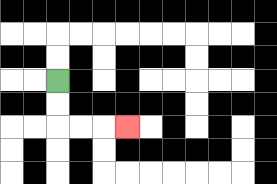{'start': '[2, 3]', 'end': '[5, 5]', 'path_directions': 'D,D,R,R,R', 'path_coordinates': '[[2, 3], [2, 4], [2, 5], [3, 5], [4, 5], [5, 5]]'}